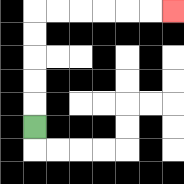{'start': '[1, 5]', 'end': '[7, 0]', 'path_directions': 'U,U,U,U,U,R,R,R,R,R,R', 'path_coordinates': '[[1, 5], [1, 4], [1, 3], [1, 2], [1, 1], [1, 0], [2, 0], [3, 0], [4, 0], [5, 0], [6, 0], [7, 0]]'}